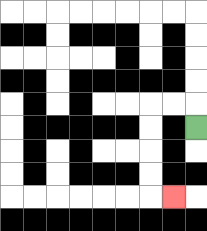{'start': '[8, 5]', 'end': '[7, 8]', 'path_directions': 'U,L,L,D,D,D,D,R', 'path_coordinates': '[[8, 5], [8, 4], [7, 4], [6, 4], [6, 5], [6, 6], [6, 7], [6, 8], [7, 8]]'}